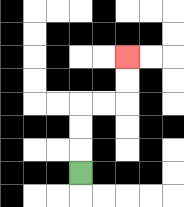{'start': '[3, 7]', 'end': '[5, 2]', 'path_directions': 'U,U,U,R,R,U,U', 'path_coordinates': '[[3, 7], [3, 6], [3, 5], [3, 4], [4, 4], [5, 4], [5, 3], [5, 2]]'}